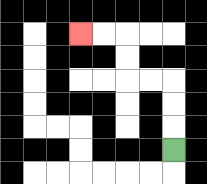{'start': '[7, 6]', 'end': '[3, 1]', 'path_directions': 'U,U,U,L,L,U,U,L,L', 'path_coordinates': '[[7, 6], [7, 5], [7, 4], [7, 3], [6, 3], [5, 3], [5, 2], [5, 1], [4, 1], [3, 1]]'}